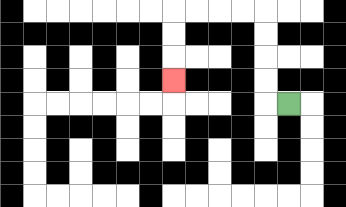{'start': '[12, 4]', 'end': '[7, 3]', 'path_directions': 'L,U,U,U,U,L,L,L,L,D,D,D', 'path_coordinates': '[[12, 4], [11, 4], [11, 3], [11, 2], [11, 1], [11, 0], [10, 0], [9, 0], [8, 0], [7, 0], [7, 1], [7, 2], [7, 3]]'}